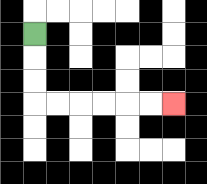{'start': '[1, 1]', 'end': '[7, 4]', 'path_directions': 'D,D,D,R,R,R,R,R,R', 'path_coordinates': '[[1, 1], [1, 2], [1, 3], [1, 4], [2, 4], [3, 4], [4, 4], [5, 4], [6, 4], [7, 4]]'}